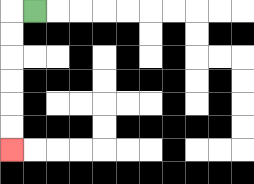{'start': '[1, 0]', 'end': '[0, 6]', 'path_directions': 'L,D,D,D,D,D,D', 'path_coordinates': '[[1, 0], [0, 0], [0, 1], [0, 2], [0, 3], [0, 4], [0, 5], [0, 6]]'}